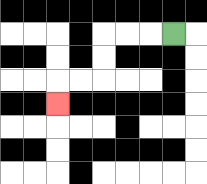{'start': '[7, 1]', 'end': '[2, 4]', 'path_directions': 'L,L,L,D,D,L,L,D', 'path_coordinates': '[[7, 1], [6, 1], [5, 1], [4, 1], [4, 2], [4, 3], [3, 3], [2, 3], [2, 4]]'}